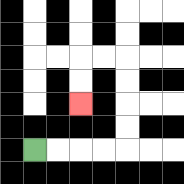{'start': '[1, 6]', 'end': '[3, 4]', 'path_directions': 'R,R,R,R,U,U,U,U,L,L,D,D', 'path_coordinates': '[[1, 6], [2, 6], [3, 6], [4, 6], [5, 6], [5, 5], [5, 4], [5, 3], [5, 2], [4, 2], [3, 2], [3, 3], [3, 4]]'}